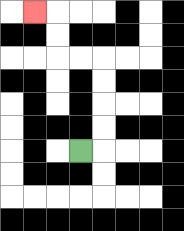{'start': '[3, 6]', 'end': '[1, 0]', 'path_directions': 'R,U,U,U,U,L,L,U,U,L', 'path_coordinates': '[[3, 6], [4, 6], [4, 5], [4, 4], [4, 3], [4, 2], [3, 2], [2, 2], [2, 1], [2, 0], [1, 0]]'}